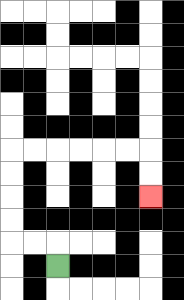{'start': '[2, 11]', 'end': '[6, 8]', 'path_directions': 'U,L,L,U,U,U,U,R,R,R,R,R,R,D,D', 'path_coordinates': '[[2, 11], [2, 10], [1, 10], [0, 10], [0, 9], [0, 8], [0, 7], [0, 6], [1, 6], [2, 6], [3, 6], [4, 6], [5, 6], [6, 6], [6, 7], [6, 8]]'}